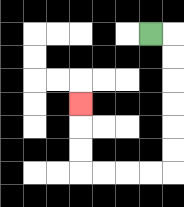{'start': '[6, 1]', 'end': '[3, 4]', 'path_directions': 'R,D,D,D,D,D,D,L,L,L,L,U,U,U', 'path_coordinates': '[[6, 1], [7, 1], [7, 2], [7, 3], [7, 4], [7, 5], [7, 6], [7, 7], [6, 7], [5, 7], [4, 7], [3, 7], [3, 6], [3, 5], [3, 4]]'}